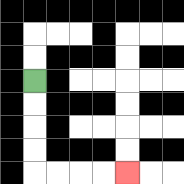{'start': '[1, 3]', 'end': '[5, 7]', 'path_directions': 'D,D,D,D,R,R,R,R', 'path_coordinates': '[[1, 3], [1, 4], [1, 5], [1, 6], [1, 7], [2, 7], [3, 7], [4, 7], [5, 7]]'}